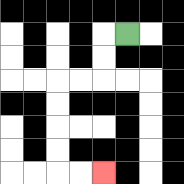{'start': '[5, 1]', 'end': '[4, 7]', 'path_directions': 'L,D,D,L,L,D,D,D,D,R,R', 'path_coordinates': '[[5, 1], [4, 1], [4, 2], [4, 3], [3, 3], [2, 3], [2, 4], [2, 5], [2, 6], [2, 7], [3, 7], [4, 7]]'}